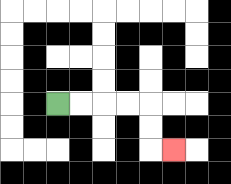{'start': '[2, 4]', 'end': '[7, 6]', 'path_directions': 'R,R,R,R,D,D,R', 'path_coordinates': '[[2, 4], [3, 4], [4, 4], [5, 4], [6, 4], [6, 5], [6, 6], [7, 6]]'}